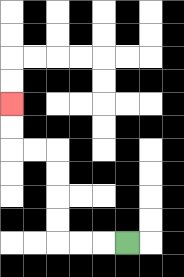{'start': '[5, 10]', 'end': '[0, 4]', 'path_directions': 'L,L,L,U,U,U,U,L,L,U,U', 'path_coordinates': '[[5, 10], [4, 10], [3, 10], [2, 10], [2, 9], [2, 8], [2, 7], [2, 6], [1, 6], [0, 6], [0, 5], [0, 4]]'}